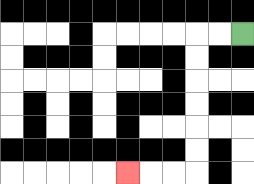{'start': '[10, 1]', 'end': '[5, 7]', 'path_directions': 'L,L,D,D,D,D,D,D,L,L,L', 'path_coordinates': '[[10, 1], [9, 1], [8, 1], [8, 2], [8, 3], [8, 4], [8, 5], [8, 6], [8, 7], [7, 7], [6, 7], [5, 7]]'}